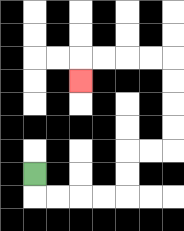{'start': '[1, 7]', 'end': '[3, 3]', 'path_directions': 'D,R,R,R,R,U,U,R,R,U,U,U,U,L,L,L,L,D', 'path_coordinates': '[[1, 7], [1, 8], [2, 8], [3, 8], [4, 8], [5, 8], [5, 7], [5, 6], [6, 6], [7, 6], [7, 5], [7, 4], [7, 3], [7, 2], [6, 2], [5, 2], [4, 2], [3, 2], [3, 3]]'}